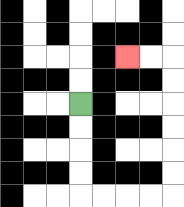{'start': '[3, 4]', 'end': '[5, 2]', 'path_directions': 'D,D,D,D,R,R,R,R,U,U,U,U,U,U,L,L', 'path_coordinates': '[[3, 4], [3, 5], [3, 6], [3, 7], [3, 8], [4, 8], [5, 8], [6, 8], [7, 8], [7, 7], [7, 6], [7, 5], [7, 4], [7, 3], [7, 2], [6, 2], [5, 2]]'}